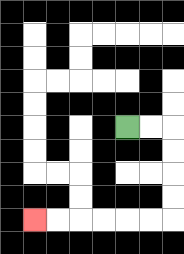{'start': '[5, 5]', 'end': '[1, 9]', 'path_directions': 'R,R,D,D,D,D,L,L,L,L,L,L', 'path_coordinates': '[[5, 5], [6, 5], [7, 5], [7, 6], [7, 7], [7, 8], [7, 9], [6, 9], [5, 9], [4, 9], [3, 9], [2, 9], [1, 9]]'}